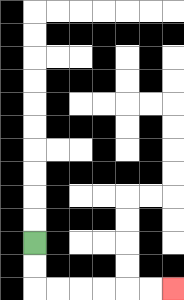{'start': '[1, 10]', 'end': '[7, 12]', 'path_directions': 'D,D,R,R,R,R,R,R', 'path_coordinates': '[[1, 10], [1, 11], [1, 12], [2, 12], [3, 12], [4, 12], [5, 12], [6, 12], [7, 12]]'}